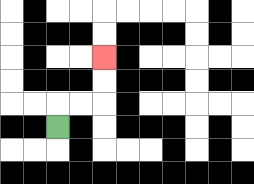{'start': '[2, 5]', 'end': '[4, 2]', 'path_directions': 'U,R,R,U,U', 'path_coordinates': '[[2, 5], [2, 4], [3, 4], [4, 4], [4, 3], [4, 2]]'}